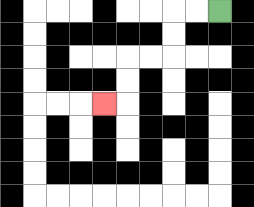{'start': '[9, 0]', 'end': '[4, 4]', 'path_directions': 'L,L,D,D,L,L,D,D,L', 'path_coordinates': '[[9, 0], [8, 0], [7, 0], [7, 1], [7, 2], [6, 2], [5, 2], [5, 3], [5, 4], [4, 4]]'}